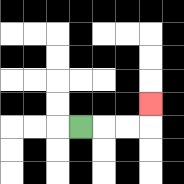{'start': '[3, 5]', 'end': '[6, 4]', 'path_directions': 'R,R,R,U', 'path_coordinates': '[[3, 5], [4, 5], [5, 5], [6, 5], [6, 4]]'}